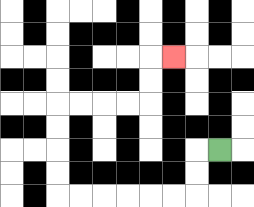{'start': '[9, 6]', 'end': '[7, 2]', 'path_directions': 'L,D,D,L,L,L,L,L,L,U,U,U,U,R,R,R,R,U,U,R', 'path_coordinates': '[[9, 6], [8, 6], [8, 7], [8, 8], [7, 8], [6, 8], [5, 8], [4, 8], [3, 8], [2, 8], [2, 7], [2, 6], [2, 5], [2, 4], [3, 4], [4, 4], [5, 4], [6, 4], [6, 3], [6, 2], [7, 2]]'}